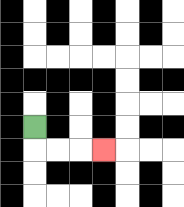{'start': '[1, 5]', 'end': '[4, 6]', 'path_directions': 'D,R,R,R', 'path_coordinates': '[[1, 5], [1, 6], [2, 6], [3, 6], [4, 6]]'}